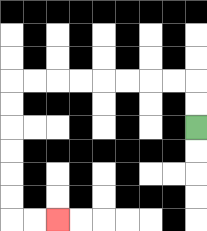{'start': '[8, 5]', 'end': '[2, 9]', 'path_directions': 'U,U,L,L,L,L,L,L,L,L,D,D,D,D,D,D,R,R', 'path_coordinates': '[[8, 5], [8, 4], [8, 3], [7, 3], [6, 3], [5, 3], [4, 3], [3, 3], [2, 3], [1, 3], [0, 3], [0, 4], [0, 5], [0, 6], [0, 7], [0, 8], [0, 9], [1, 9], [2, 9]]'}